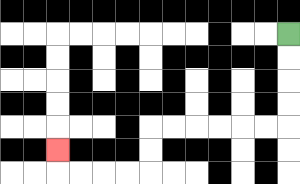{'start': '[12, 1]', 'end': '[2, 6]', 'path_directions': 'D,D,D,D,L,L,L,L,L,L,D,D,L,L,L,L,U', 'path_coordinates': '[[12, 1], [12, 2], [12, 3], [12, 4], [12, 5], [11, 5], [10, 5], [9, 5], [8, 5], [7, 5], [6, 5], [6, 6], [6, 7], [5, 7], [4, 7], [3, 7], [2, 7], [2, 6]]'}